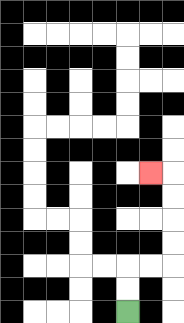{'start': '[5, 13]', 'end': '[6, 7]', 'path_directions': 'U,U,R,R,U,U,U,U,L', 'path_coordinates': '[[5, 13], [5, 12], [5, 11], [6, 11], [7, 11], [7, 10], [7, 9], [7, 8], [7, 7], [6, 7]]'}